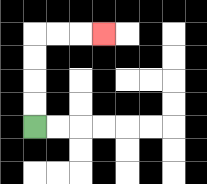{'start': '[1, 5]', 'end': '[4, 1]', 'path_directions': 'U,U,U,U,R,R,R', 'path_coordinates': '[[1, 5], [1, 4], [1, 3], [1, 2], [1, 1], [2, 1], [3, 1], [4, 1]]'}